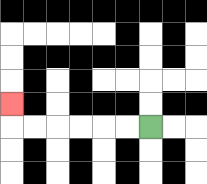{'start': '[6, 5]', 'end': '[0, 4]', 'path_directions': 'L,L,L,L,L,L,U', 'path_coordinates': '[[6, 5], [5, 5], [4, 5], [3, 5], [2, 5], [1, 5], [0, 5], [0, 4]]'}